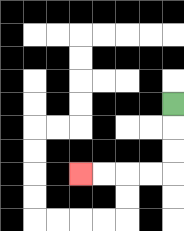{'start': '[7, 4]', 'end': '[3, 7]', 'path_directions': 'D,D,D,L,L,L,L', 'path_coordinates': '[[7, 4], [7, 5], [7, 6], [7, 7], [6, 7], [5, 7], [4, 7], [3, 7]]'}